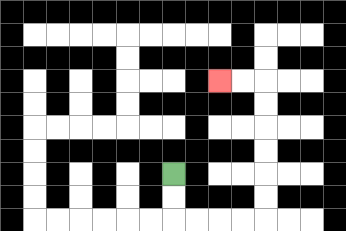{'start': '[7, 7]', 'end': '[9, 3]', 'path_directions': 'D,D,R,R,R,R,U,U,U,U,U,U,L,L', 'path_coordinates': '[[7, 7], [7, 8], [7, 9], [8, 9], [9, 9], [10, 9], [11, 9], [11, 8], [11, 7], [11, 6], [11, 5], [11, 4], [11, 3], [10, 3], [9, 3]]'}